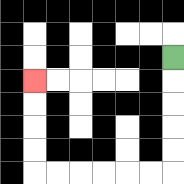{'start': '[7, 2]', 'end': '[1, 3]', 'path_directions': 'D,D,D,D,D,L,L,L,L,L,L,U,U,U,U', 'path_coordinates': '[[7, 2], [7, 3], [7, 4], [7, 5], [7, 6], [7, 7], [6, 7], [5, 7], [4, 7], [3, 7], [2, 7], [1, 7], [1, 6], [1, 5], [1, 4], [1, 3]]'}